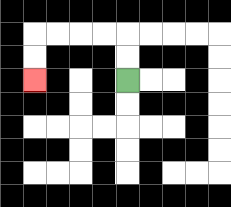{'start': '[5, 3]', 'end': '[1, 3]', 'path_directions': 'U,U,L,L,L,L,D,D', 'path_coordinates': '[[5, 3], [5, 2], [5, 1], [4, 1], [3, 1], [2, 1], [1, 1], [1, 2], [1, 3]]'}